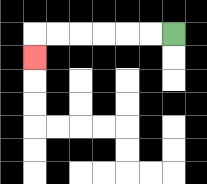{'start': '[7, 1]', 'end': '[1, 2]', 'path_directions': 'L,L,L,L,L,L,D', 'path_coordinates': '[[7, 1], [6, 1], [5, 1], [4, 1], [3, 1], [2, 1], [1, 1], [1, 2]]'}